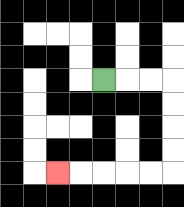{'start': '[4, 3]', 'end': '[2, 7]', 'path_directions': 'R,R,R,D,D,D,D,L,L,L,L,L', 'path_coordinates': '[[4, 3], [5, 3], [6, 3], [7, 3], [7, 4], [7, 5], [7, 6], [7, 7], [6, 7], [5, 7], [4, 7], [3, 7], [2, 7]]'}